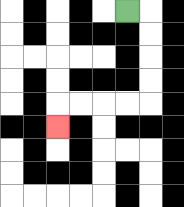{'start': '[5, 0]', 'end': '[2, 5]', 'path_directions': 'R,D,D,D,D,L,L,L,L,D', 'path_coordinates': '[[5, 0], [6, 0], [6, 1], [6, 2], [6, 3], [6, 4], [5, 4], [4, 4], [3, 4], [2, 4], [2, 5]]'}